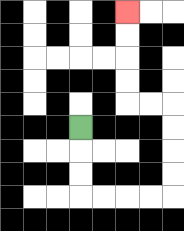{'start': '[3, 5]', 'end': '[5, 0]', 'path_directions': 'D,D,D,R,R,R,R,U,U,U,U,L,L,U,U,U,U', 'path_coordinates': '[[3, 5], [3, 6], [3, 7], [3, 8], [4, 8], [5, 8], [6, 8], [7, 8], [7, 7], [7, 6], [7, 5], [7, 4], [6, 4], [5, 4], [5, 3], [5, 2], [5, 1], [5, 0]]'}